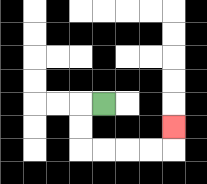{'start': '[4, 4]', 'end': '[7, 5]', 'path_directions': 'L,D,D,R,R,R,R,U', 'path_coordinates': '[[4, 4], [3, 4], [3, 5], [3, 6], [4, 6], [5, 6], [6, 6], [7, 6], [7, 5]]'}